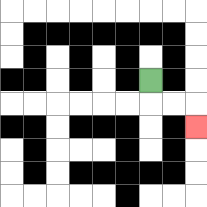{'start': '[6, 3]', 'end': '[8, 5]', 'path_directions': 'D,R,R,D', 'path_coordinates': '[[6, 3], [6, 4], [7, 4], [8, 4], [8, 5]]'}